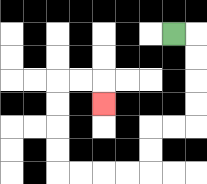{'start': '[7, 1]', 'end': '[4, 4]', 'path_directions': 'R,D,D,D,D,L,L,D,D,L,L,L,L,U,U,U,U,R,R,D', 'path_coordinates': '[[7, 1], [8, 1], [8, 2], [8, 3], [8, 4], [8, 5], [7, 5], [6, 5], [6, 6], [6, 7], [5, 7], [4, 7], [3, 7], [2, 7], [2, 6], [2, 5], [2, 4], [2, 3], [3, 3], [4, 3], [4, 4]]'}